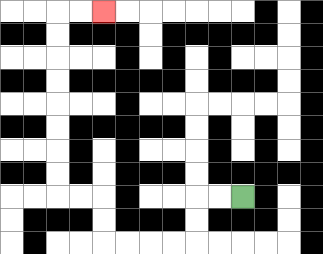{'start': '[10, 8]', 'end': '[4, 0]', 'path_directions': 'L,L,D,D,L,L,L,L,U,U,L,L,U,U,U,U,U,U,U,U,R,R', 'path_coordinates': '[[10, 8], [9, 8], [8, 8], [8, 9], [8, 10], [7, 10], [6, 10], [5, 10], [4, 10], [4, 9], [4, 8], [3, 8], [2, 8], [2, 7], [2, 6], [2, 5], [2, 4], [2, 3], [2, 2], [2, 1], [2, 0], [3, 0], [4, 0]]'}